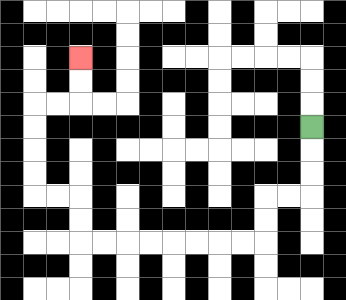{'start': '[13, 5]', 'end': '[3, 2]', 'path_directions': 'D,D,D,L,L,D,D,L,L,L,L,L,L,L,L,U,U,L,L,U,U,U,U,R,R,U,U', 'path_coordinates': '[[13, 5], [13, 6], [13, 7], [13, 8], [12, 8], [11, 8], [11, 9], [11, 10], [10, 10], [9, 10], [8, 10], [7, 10], [6, 10], [5, 10], [4, 10], [3, 10], [3, 9], [3, 8], [2, 8], [1, 8], [1, 7], [1, 6], [1, 5], [1, 4], [2, 4], [3, 4], [3, 3], [3, 2]]'}